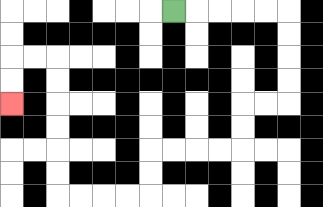{'start': '[7, 0]', 'end': '[0, 4]', 'path_directions': 'R,R,R,R,R,D,D,D,D,L,L,D,D,L,L,L,L,D,D,L,L,L,L,U,U,U,U,U,U,L,L,D,D', 'path_coordinates': '[[7, 0], [8, 0], [9, 0], [10, 0], [11, 0], [12, 0], [12, 1], [12, 2], [12, 3], [12, 4], [11, 4], [10, 4], [10, 5], [10, 6], [9, 6], [8, 6], [7, 6], [6, 6], [6, 7], [6, 8], [5, 8], [4, 8], [3, 8], [2, 8], [2, 7], [2, 6], [2, 5], [2, 4], [2, 3], [2, 2], [1, 2], [0, 2], [0, 3], [0, 4]]'}